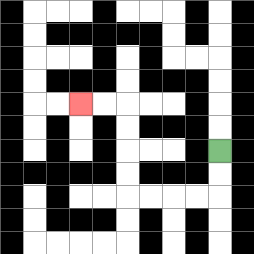{'start': '[9, 6]', 'end': '[3, 4]', 'path_directions': 'D,D,L,L,L,L,U,U,U,U,L,L', 'path_coordinates': '[[9, 6], [9, 7], [9, 8], [8, 8], [7, 8], [6, 8], [5, 8], [5, 7], [5, 6], [5, 5], [5, 4], [4, 4], [3, 4]]'}